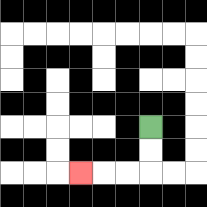{'start': '[6, 5]', 'end': '[3, 7]', 'path_directions': 'D,D,L,L,L', 'path_coordinates': '[[6, 5], [6, 6], [6, 7], [5, 7], [4, 7], [3, 7]]'}